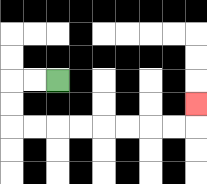{'start': '[2, 3]', 'end': '[8, 4]', 'path_directions': 'L,L,D,D,R,R,R,R,R,R,R,R,U', 'path_coordinates': '[[2, 3], [1, 3], [0, 3], [0, 4], [0, 5], [1, 5], [2, 5], [3, 5], [4, 5], [5, 5], [6, 5], [7, 5], [8, 5], [8, 4]]'}